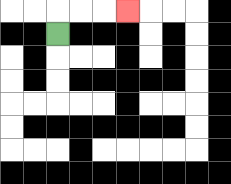{'start': '[2, 1]', 'end': '[5, 0]', 'path_directions': 'U,R,R,R', 'path_coordinates': '[[2, 1], [2, 0], [3, 0], [4, 0], [5, 0]]'}